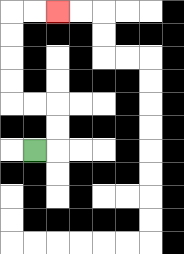{'start': '[1, 6]', 'end': '[2, 0]', 'path_directions': 'R,U,U,L,L,U,U,U,U,R,R', 'path_coordinates': '[[1, 6], [2, 6], [2, 5], [2, 4], [1, 4], [0, 4], [0, 3], [0, 2], [0, 1], [0, 0], [1, 0], [2, 0]]'}